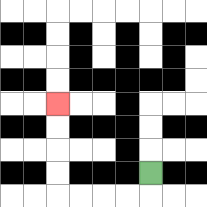{'start': '[6, 7]', 'end': '[2, 4]', 'path_directions': 'D,L,L,L,L,U,U,U,U', 'path_coordinates': '[[6, 7], [6, 8], [5, 8], [4, 8], [3, 8], [2, 8], [2, 7], [2, 6], [2, 5], [2, 4]]'}